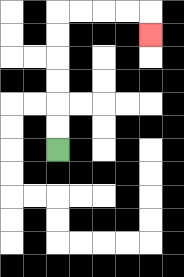{'start': '[2, 6]', 'end': '[6, 1]', 'path_directions': 'U,U,U,U,U,U,R,R,R,R,D', 'path_coordinates': '[[2, 6], [2, 5], [2, 4], [2, 3], [2, 2], [2, 1], [2, 0], [3, 0], [4, 0], [5, 0], [6, 0], [6, 1]]'}